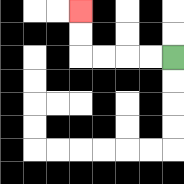{'start': '[7, 2]', 'end': '[3, 0]', 'path_directions': 'L,L,L,L,U,U', 'path_coordinates': '[[7, 2], [6, 2], [5, 2], [4, 2], [3, 2], [3, 1], [3, 0]]'}